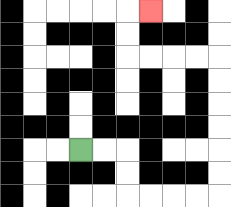{'start': '[3, 6]', 'end': '[6, 0]', 'path_directions': 'R,R,D,D,R,R,R,R,U,U,U,U,U,U,L,L,L,L,U,U,R', 'path_coordinates': '[[3, 6], [4, 6], [5, 6], [5, 7], [5, 8], [6, 8], [7, 8], [8, 8], [9, 8], [9, 7], [9, 6], [9, 5], [9, 4], [9, 3], [9, 2], [8, 2], [7, 2], [6, 2], [5, 2], [5, 1], [5, 0], [6, 0]]'}